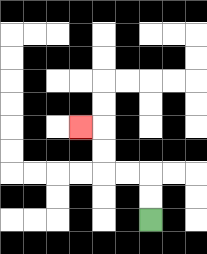{'start': '[6, 9]', 'end': '[3, 5]', 'path_directions': 'U,U,L,L,U,U,L', 'path_coordinates': '[[6, 9], [6, 8], [6, 7], [5, 7], [4, 7], [4, 6], [4, 5], [3, 5]]'}